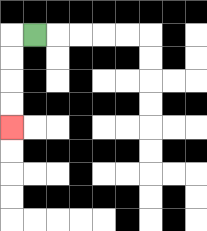{'start': '[1, 1]', 'end': '[0, 5]', 'path_directions': 'L,D,D,D,D', 'path_coordinates': '[[1, 1], [0, 1], [0, 2], [0, 3], [0, 4], [0, 5]]'}